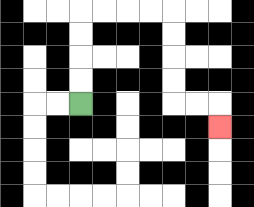{'start': '[3, 4]', 'end': '[9, 5]', 'path_directions': 'U,U,U,U,R,R,R,R,D,D,D,D,R,R,D', 'path_coordinates': '[[3, 4], [3, 3], [3, 2], [3, 1], [3, 0], [4, 0], [5, 0], [6, 0], [7, 0], [7, 1], [7, 2], [7, 3], [7, 4], [8, 4], [9, 4], [9, 5]]'}